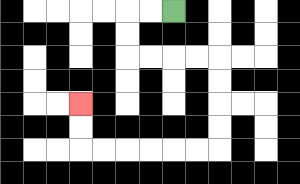{'start': '[7, 0]', 'end': '[3, 4]', 'path_directions': 'L,L,D,D,R,R,R,R,D,D,D,D,L,L,L,L,L,L,U,U', 'path_coordinates': '[[7, 0], [6, 0], [5, 0], [5, 1], [5, 2], [6, 2], [7, 2], [8, 2], [9, 2], [9, 3], [9, 4], [9, 5], [9, 6], [8, 6], [7, 6], [6, 6], [5, 6], [4, 6], [3, 6], [3, 5], [3, 4]]'}